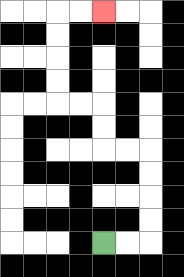{'start': '[4, 10]', 'end': '[4, 0]', 'path_directions': 'R,R,U,U,U,U,L,L,U,U,L,L,U,U,U,U,R,R', 'path_coordinates': '[[4, 10], [5, 10], [6, 10], [6, 9], [6, 8], [6, 7], [6, 6], [5, 6], [4, 6], [4, 5], [4, 4], [3, 4], [2, 4], [2, 3], [2, 2], [2, 1], [2, 0], [3, 0], [4, 0]]'}